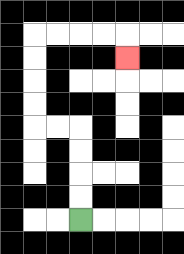{'start': '[3, 9]', 'end': '[5, 2]', 'path_directions': 'U,U,U,U,L,L,U,U,U,U,R,R,R,R,D', 'path_coordinates': '[[3, 9], [3, 8], [3, 7], [3, 6], [3, 5], [2, 5], [1, 5], [1, 4], [1, 3], [1, 2], [1, 1], [2, 1], [3, 1], [4, 1], [5, 1], [5, 2]]'}